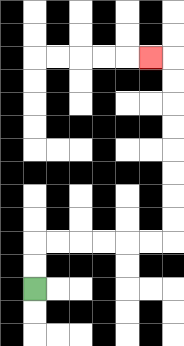{'start': '[1, 12]', 'end': '[6, 2]', 'path_directions': 'U,U,R,R,R,R,R,R,U,U,U,U,U,U,U,U,L', 'path_coordinates': '[[1, 12], [1, 11], [1, 10], [2, 10], [3, 10], [4, 10], [5, 10], [6, 10], [7, 10], [7, 9], [7, 8], [7, 7], [7, 6], [7, 5], [7, 4], [7, 3], [7, 2], [6, 2]]'}